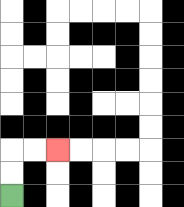{'start': '[0, 8]', 'end': '[2, 6]', 'path_directions': 'U,U,R,R', 'path_coordinates': '[[0, 8], [0, 7], [0, 6], [1, 6], [2, 6]]'}